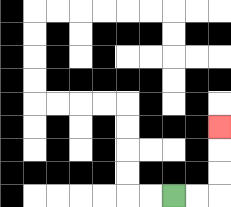{'start': '[7, 8]', 'end': '[9, 5]', 'path_directions': 'R,R,U,U,U', 'path_coordinates': '[[7, 8], [8, 8], [9, 8], [9, 7], [9, 6], [9, 5]]'}